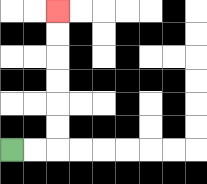{'start': '[0, 6]', 'end': '[2, 0]', 'path_directions': 'R,R,U,U,U,U,U,U', 'path_coordinates': '[[0, 6], [1, 6], [2, 6], [2, 5], [2, 4], [2, 3], [2, 2], [2, 1], [2, 0]]'}